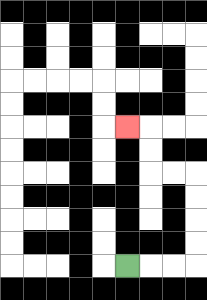{'start': '[5, 11]', 'end': '[5, 5]', 'path_directions': 'R,R,R,U,U,U,U,L,L,U,U,L', 'path_coordinates': '[[5, 11], [6, 11], [7, 11], [8, 11], [8, 10], [8, 9], [8, 8], [8, 7], [7, 7], [6, 7], [6, 6], [6, 5], [5, 5]]'}